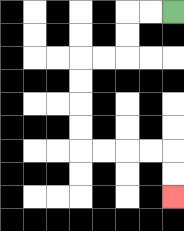{'start': '[7, 0]', 'end': '[7, 8]', 'path_directions': 'L,L,D,D,L,L,D,D,D,D,R,R,R,R,D,D', 'path_coordinates': '[[7, 0], [6, 0], [5, 0], [5, 1], [5, 2], [4, 2], [3, 2], [3, 3], [3, 4], [3, 5], [3, 6], [4, 6], [5, 6], [6, 6], [7, 6], [7, 7], [7, 8]]'}